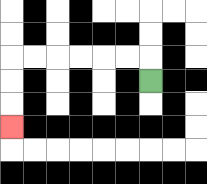{'start': '[6, 3]', 'end': '[0, 5]', 'path_directions': 'U,L,L,L,L,L,L,D,D,D', 'path_coordinates': '[[6, 3], [6, 2], [5, 2], [4, 2], [3, 2], [2, 2], [1, 2], [0, 2], [0, 3], [0, 4], [0, 5]]'}